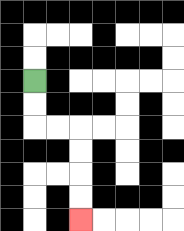{'start': '[1, 3]', 'end': '[3, 9]', 'path_directions': 'D,D,R,R,D,D,D,D', 'path_coordinates': '[[1, 3], [1, 4], [1, 5], [2, 5], [3, 5], [3, 6], [3, 7], [3, 8], [3, 9]]'}